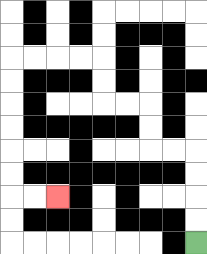{'start': '[8, 10]', 'end': '[2, 8]', 'path_directions': 'U,U,U,U,L,L,U,U,L,L,U,U,L,L,L,L,D,D,D,D,D,D,R,R', 'path_coordinates': '[[8, 10], [8, 9], [8, 8], [8, 7], [8, 6], [7, 6], [6, 6], [6, 5], [6, 4], [5, 4], [4, 4], [4, 3], [4, 2], [3, 2], [2, 2], [1, 2], [0, 2], [0, 3], [0, 4], [0, 5], [0, 6], [0, 7], [0, 8], [1, 8], [2, 8]]'}